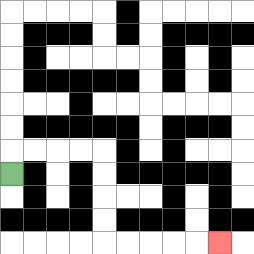{'start': '[0, 7]', 'end': '[9, 10]', 'path_directions': 'U,R,R,R,R,D,D,D,D,R,R,R,R,R', 'path_coordinates': '[[0, 7], [0, 6], [1, 6], [2, 6], [3, 6], [4, 6], [4, 7], [4, 8], [4, 9], [4, 10], [5, 10], [6, 10], [7, 10], [8, 10], [9, 10]]'}